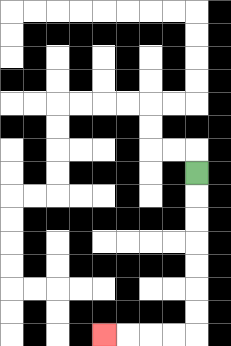{'start': '[8, 7]', 'end': '[4, 14]', 'path_directions': 'D,D,D,D,D,D,D,L,L,L,L', 'path_coordinates': '[[8, 7], [8, 8], [8, 9], [8, 10], [8, 11], [8, 12], [8, 13], [8, 14], [7, 14], [6, 14], [5, 14], [4, 14]]'}